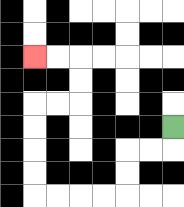{'start': '[7, 5]', 'end': '[1, 2]', 'path_directions': 'D,L,L,D,D,L,L,L,L,U,U,U,U,R,R,U,U,L,L', 'path_coordinates': '[[7, 5], [7, 6], [6, 6], [5, 6], [5, 7], [5, 8], [4, 8], [3, 8], [2, 8], [1, 8], [1, 7], [1, 6], [1, 5], [1, 4], [2, 4], [3, 4], [3, 3], [3, 2], [2, 2], [1, 2]]'}